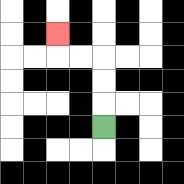{'start': '[4, 5]', 'end': '[2, 1]', 'path_directions': 'U,U,U,L,L,U', 'path_coordinates': '[[4, 5], [4, 4], [4, 3], [4, 2], [3, 2], [2, 2], [2, 1]]'}